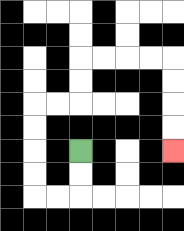{'start': '[3, 6]', 'end': '[7, 6]', 'path_directions': 'D,D,L,L,U,U,U,U,R,R,U,U,R,R,R,R,D,D,D,D', 'path_coordinates': '[[3, 6], [3, 7], [3, 8], [2, 8], [1, 8], [1, 7], [1, 6], [1, 5], [1, 4], [2, 4], [3, 4], [3, 3], [3, 2], [4, 2], [5, 2], [6, 2], [7, 2], [7, 3], [7, 4], [7, 5], [7, 6]]'}